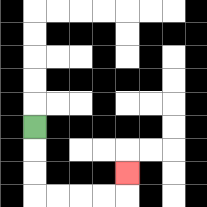{'start': '[1, 5]', 'end': '[5, 7]', 'path_directions': 'D,D,D,R,R,R,R,U', 'path_coordinates': '[[1, 5], [1, 6], [1, 7], [1, 8], [2, 8], [3, 8], [4, 8], [5, 8], [5, 7]]'}